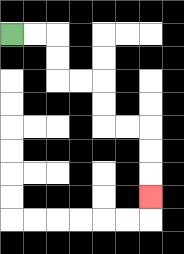{'start': '[0, 1]', 'end': '[6, 8]', 'path_directions': 'R,R,D,D,R,R,D,D,R,R,D,D,D', 'path_coordinates': '[[0, 1], [1, 1], [2, 1], [2, 2], [2, 3], [3, 3], [4, 3], [4, 4], [4, 5], [5, 5], [6, 5], [6, 6], [6, 7], [6, 8]]'}